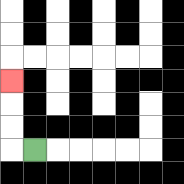{'start': '[1, 6]', 'end': '[0, 3]', 'path_directions': 'L,U,U,U', 'path_coordinates': '[[1, 6], [0, 6], [0, 5], [0, 4], [0, 3]]'}